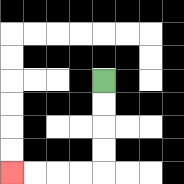{'start': '[4, 3]', 'end': '[0, 7]', 'path_directions': 'D,D,D,D,L,L,L,L', 'path_coordinates': '[[4, 3], [4, 4], [4, 5], [4, 6], [4, 7], [3, 7], [2, 7], [1, 7], [0, 7]]'}